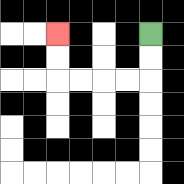{'start': '[6, 1]', 'end': '[2, 1]', 'path_directions': 'D,D,L,L,L,L,U,U', 'path_coordinates': '[[6, 1], [6, 2], [6, 3], [5, 3], [4, 3], [3, 3], [2, 3], [2, 2], [2, 1]]'}